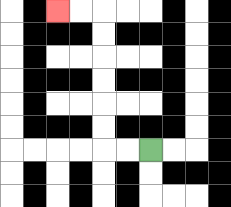{'start': '[6, 6]', 'end': '[2, 0]', 'path_directions': 'L,L,U,U,U,U,U,U,L,L', 'path_coordinates': '[[6, 6], [5, 6], [4, 6], [4, 5], [4, 4], [4, 3], [4, 2], [4, 1], [4, 0], [3, 0], [2, 0]]'}